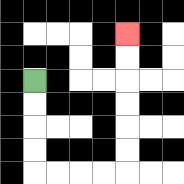{'start': '[1, 3]', 'end': '[5, 1]', 'path_directions': 'D,D,D,D,R,R,R,R,U,U,U,U,U,U', 'path_coordinates': '[[1, 3], [1, 4], [1, 5], [1, 6], [1, 7], [2, 7], [3, 7], [4, 7], [5, 7], [5, 6], [5, 5], [5, 4], [5, 3], [5, 2], [5, 1]]'}